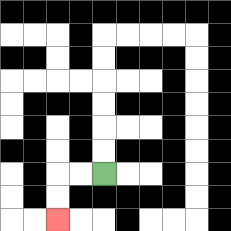{'start': '[4, 7]', 'end': '[2, 9]', 'path_directions': 'L,L,D,D', 'path_coordinates': '[[4, 7], [3, 7], [2, 7], [2, 8], [2, 9]]'}